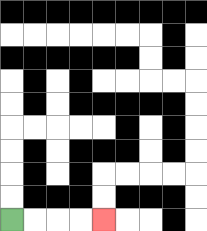{'start': '[0, 9]', 'end': '[4, 9]', 'path_directions': 'R,R,R,R', 'path_coordinates': '[[0, 9], [1, 9], [2, 9], [3, 9], [4, 9]]'}